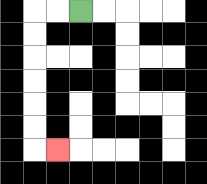{'start': '[3, 0]', 'end': '[2, 6]', 'path_directions': 'L,L,D,D,D,D,D,D,R', 'path_coordinates': '[[3, 0], [2, 0], [1, 0], [1, 1], [1, 2], [1, 3], [1, 4], [1, 5], [1, 6], [2, 6]]'}